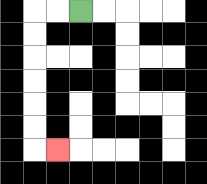{'start': '[3, 0]', 'end': '[2, 6]', 'path_directions': 'L,L,D,D,D,D,D,D,R', 'path_coordinates': '[[3, 0], [2, 0], [1, 0], [1, 1], [1, 2], [1, 3], [1, 4], [1, 5], [1, 6], [2, 6]]'}